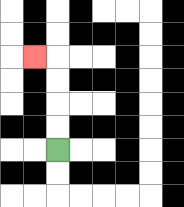{'start': '[2, 6]', 'end': '[1, 2]', 'path_directions': 'U,U,U,U,L', 'path_coordinates': '[[2, 6], [2, 5], [2, 4], [2, 3], [2, 2], [1, 2]]'}